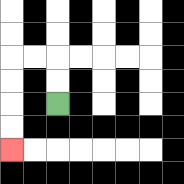{'start': '[2, 4]', 'end': '[0, 6]', 'path_directions': 'U,U,L,L,D,D,D,D', 'path_coordinates': '[[2, 4], [2, 3], [2, 2], [1, 2], [0, 2], [0, 3], [0, 4], [0, 5], [0, 6]]'}